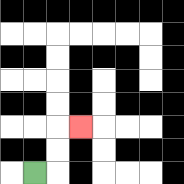{'start': '[1, 7]', 'end': '[3, 5]', 'path_directions': 'R,U,U,R', 'path_coordinates': '[[1, 7], [2, 7], [2, 6], [2, 5], [3, 5]]'}